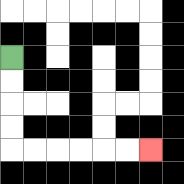{'start': '[0, 2]', 'end': '[6, 6]', 'path_directions': 'D,D,D,D,R,R,R,R,R,R', 'path_coordinates': '[[0, 2], [0, 3], [0, 4], [0, 5], [0, 6], [1, 6], [2, 6], [3, 6], [4, 6], [5, 6], [6, 6]]'}